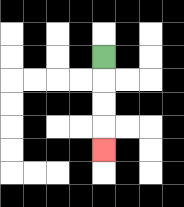{'start': '[4, 2]', 'end': '[4, 6]', 'path_directions': 'D,D,D,D', 'path_coordinates': '[[4, 2], [4, 3], [4, 4], [4, 5], [4, 6]]'}